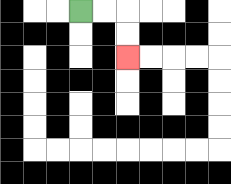{'start': '[3, 0]', 'end': '[5, 2]', 'path_directions': 'R,R,D,D', 'path_coordinates': '[[3, 0], [4, 0], [5, 0], [5, 1], [5, 2]]'}